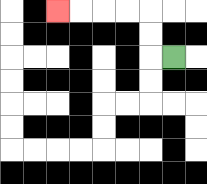{'start': '[7, 2]', 'end': '[2, 0]', 'path_directions': 'L,U,U,L,L,L,L', 'path_coordinates': '[[7, 2], [6, 2], [6, 1], [6, 0], [5, 0], [4, 0], [3, 0], [2, 0]]'}